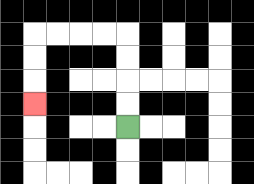{'start': '[5, 5]', 'end': '[1, 4]', 'path_directions': 'U,U,U,U,L,L,L,L,D,D,D', 'path_coordinates': '[[5, 5], [5, 4], [5, 3], [5, 2], [5, 1], [4, 1], [3, 1], [2, 1], [1, 1], [1, 2], [1, 3], [1, 4]]'}